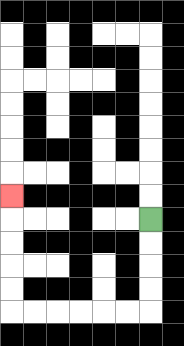{'start': '[6, 9]', 'end': '[0, 8]', 'path_directions': 'D,D,D,D,L,L,L,L,L,L,U,U,U,U,U', 'path_coordinates': '[[6, 9], [6, 10], [6, 11], [6, 12], [6, 13], [5, 13], [4, 13], [3, 13], [2, 13], [1, 13], [0, 13], [0, 12], [0, 11], [0, 10], [0, 9], [0, 8]]'}